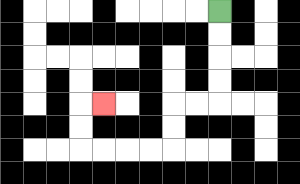{'start': '[9, 0]', 'end': '[4, 4]', 'path_directions': 'D,D,D,D,L,L,D,D,L,L,L,L,U,U,R', 'path_coordinates': '[[9, 0], [9, 1], [9, 2], [9, 3], [9, 4], [8, 4], [7, 4], [7, 5], [7, 6], [6, 6], [5, 6], [4, 6], [3, 6], [3, 5], [3, 4], [4, 4]]'}